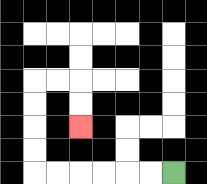{'start': '[7, 7]', 'end': '[3, 5]', 'path_directions': 'L,L,L,L,L,L,U,U,U,U,R,R,D,D', 'path_coordinates': '[[7, 7], [6, 7], [5, 7], [4, 7], [3, 7], [2, 7], [1, 7], [1, 6], [1, 5], [1, 4], [1, 3], [2, 3], [3, 3], [3, 4], [3, 5]]'}